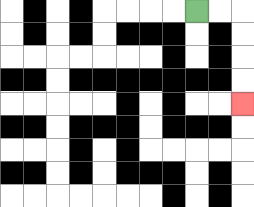{'start': '[8, 0]', 'end': '[10, 4]', 'path_directions': 'R,R,D,D,D,D', 'path_coordinates': '[[8, 0], [9, 0], [10, 0], [10, 1], [10, 2], [10, 3], [10, 4]]'}